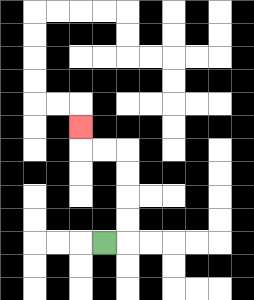{'start': '[4, 10]', 'end': '[3, 5]', 'path_directions': 'R,U,U,U,U,L,L,U', 'path_coordinates': '[[4, 10], [5, 10], [5, 9], [5, 8], [5, 7], [5, 6], [4, 6], [3, 6], [3, 5]]'}